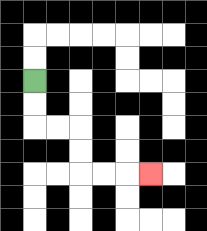{'start': '[1, 3]', 'end': '[6, 7]', 'path_directions': 'D,D,R,R,D,D,R,R,R', 'path_coordinates': '[[1, 3], [1, 4], [1, 5], [2, 5], [3, 5], [3, 6], [3, 7], [4, 7], [5, 7], [6, 7]]'}